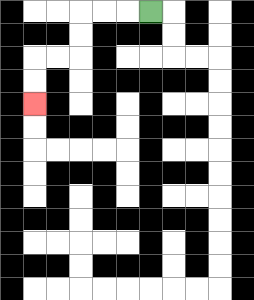{'start': '[6, 0]', 'end': '[1, 4]', 'path_directions': 'L,L,L,D,D,L,L,D,D', 'path_coordinates': '[[6, 0], [5, 0], [4, 0], [3, 0], [3, 1], [3, 2], [2, 2], [1, 2], [1, 3], [1, 4]]'}